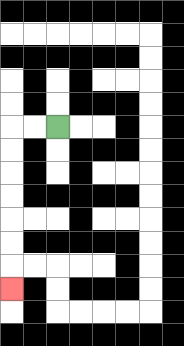{'start': '[2, 5]', 'end': '[0, 12]', 'path_directions': 'L,L,D,D,D,D,D,D,D', 'path_coordinates': '[[2, 5], [1, 5], [0, 5], [0, 6], [0, 7], [0, 8], [0, 9], [0, 10], [0, 11], [0, 12]]'}